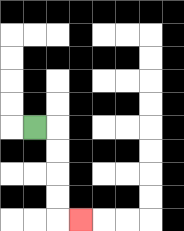{'start': '[1, 5]', 'end': '[3, 9]', 'path_directions': 'R,D,D,D,D,R', 'path_coordinates': '[[1, 5], [2, 5], [2, 6], [2, 7], [2, 8], [2, 9], [3, 9]]'}